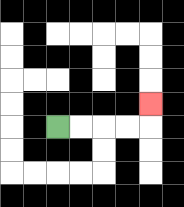{'start': '[2, 5]', 'end': '[6, 4]', 'path_directions': 'R,R,R,R,U', 'path_coordinates': '[[2, 5], [3, 5], [4, 5], [5, 5], [6, 5], [6, 4]]'}